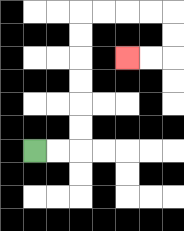{'start': '[1, 6]', 'end': '[5, 2]', 'path_directions': 'R,R,U,U,U,U,U,U,R,R,R,R,D,D,L,L', 'path_coordinates': '[[1, 6], [2, 6], [3, 6], [3, 5], [3, 4], [3, 3], [3, 2], [3, 1], [3, 0], [4, 0], [5, 0], [6, 0], [7, 0], [7, 1], [7, 2], [6, 2], [5, 2]]'}